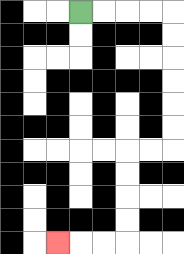{'start': '[3, 0]', 'end': '[2, 10]', 'path_directions': 'R,R,R,R,D,D,D,D,D,D,L,L,D,D,D,D,L,L,L', 'path_coordinates': '[[3, 0], [4, 0], [5, 0], [6, 0], [7, 0], [7, 1], [7, 2], [7, 3], [7, 4], [7, 5], [7, 6], [6, 6], [5, 6], [5, 7], [5, 8], [5, 9], [5, 10], [4, 10], [3, 10], [2, 10]]'}